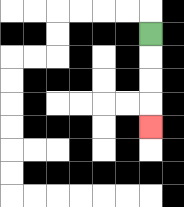{'start': '[6, 1]', 'end': '[6, 5]', 'path_directions': 'D,D,D,D', 'path_coordinates': '[[6, 1], [6, 2], [6, 3], [6, 4], [6, 5]]'}